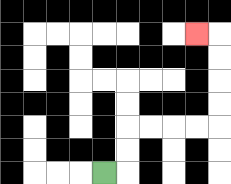{'start': '[4, 7]', 'end': '[8, 1]', 'path_directions': 'R,U,U,R,R,R,R,U,U,U,U,L', 'path_coordinates': '[[4, 7], [5, 7], [5, 6], [5, 5], [6, 5], [7, 5], [8, 5], [9, 5], [9, 4], [9, 3], [9, 2], [9, 1], [8, 1]]'}